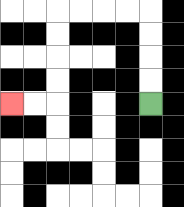{'start': '[6, 4]', 'end': '[0, 4]', 'path_directions': 'U,U,U,U,L,L,L,L,D,D,D,D,L,L', 'path_coordinates': '[[6, 4], [6, 3], [6, 2], [6, 1], [6, 0], [5, 0], [4, 0], [3, 0], [2, 0], [2, 1], [2, 2], [2, 3], [2, 4], [1, 4], [0, 4]]'}